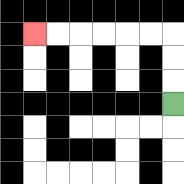{'start': '[7, 4]', 'end': '[1, 1]', 'path_directions': 'U,U,U,L,L,L,L,L,L', 'path_coordinates': '[[7, 4], [7, 3], [7, 2], [7, 1], [6, 1], [5, 1], [4, 1], [3, 1], [2, 1], [1, 1]]'}